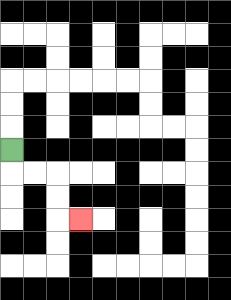{'start': '[0, 6]', 'end': '[3, 9]', 'path_directions': 'D,R,R,D,D,R', 'path_coordinates': '[[0, 6], [0, 7], [1, 7], [2, 7], [2, 8], [2, 9], [3, 9]]'}